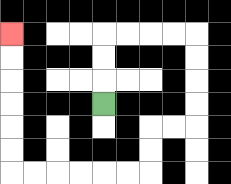{'start': '[4, 4]', 'end': '[0, 1]', 'path_directions': 'U,U,U,R,R,R,R,D,D,D,D,L,L,D,D,L,L,L,L,L,L,U,U,U,U,U,U', 'path_coordinates': '[[4, 4], [4, 3], [4, 2], [4, 1], [5, 1], [6, 1], [7, 1], [8, 1], [8, 2], [8, 3], [8, 4], [8, 5], [7, 5], [6, 5], [6, 6], [6, 7], [5, 7], [4, 7], [3, 7], [2, 7], [1, 7], [0, 7], [0, 6], [0, 5], [0, 4], [0, 3], [0, 2], [0, 1]]'}